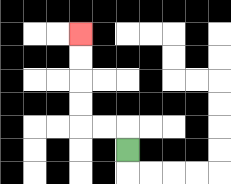{'start': '[5, 6]', 'end': '[3, 1]', 'path_directions': 'U,L,L,U,U,U,U', 'path_coordinates': '[[5, 6], [5, 5], [4, 5], [3, 5], [3, 4], [3, 3], [3, 2], [3, 1]]'}